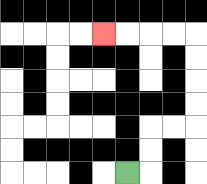{'start': '[5, 7]', 'end': '[4, 1]', 'path_directions': 'R,U,U,R,R,U,U,U,U,L,L,L,L', 'path_coordinates': '[[5, 7], [6, 7], [6, 6], [6, 5], [7, 5], [8, 5], [8, 4], [8, 3], [8, 2], [8, 1], [7, 1], [6, 1], [5, 1], [4, 1]]'}